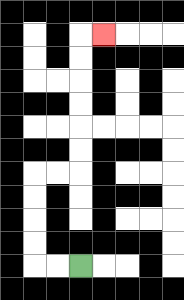{'start': '[3, 11]', 'end': '[4, 1]', 'path_directions': 'L,L,U,U,U,U,R,R,U,U,U,U,U,U,R', 'path_coordinates': '[[3, 11], [2, 11], [1, 11], [1, 10], [1, 9], [1, 8], [1, 7], [2, 7], [3, 7], [3, 6], [3, 5], [3, 4], [3, 3], [3, 2], [3, 1], [4, 1]]'}